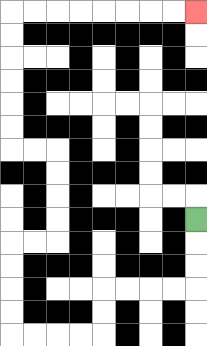{'start': '[8, 9]', 'end': '[8, 0]', 'path_directions': 'D,D,D,L,L,L,L,D,D,L,L,L,L,U,U,U,U,R,R,U,U,U,U,L,L,U,U,U,U,U,U,R,R,R,R,R,R,R,R', 'path_coordinates': '[[8, 9], [8, 10], [8, 11], [8, 12], [7, 12], [6, 12], [5, 12], [4, 12], [4, 13], [4, 14], [3, 14], [2, 14], [1, 14], [0, 14], [0, 13], [0, 12], [0, 11], [0, 10], [1, 10], [2, 10], [2, 9], [2, 8], [2, 7], [2, 6], [1, 6], [0, 6], [0, 5], [0, 4], [0, 3], [0, 2], [0, 1], [0, 0], [1, 0], [2, 0], [3, 0], [4, 0], [5, 0], [6, 0], [7, 0], [8, 0]]'}